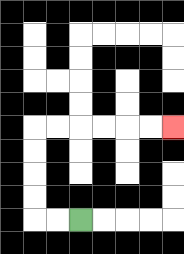{'start': '[3, 9]', 'end': '[7, 5]', 'path_directions': 'L,L,U,U,U,U,R,R,R,R,R,R', 'path_coordinates': '[[3, 9], [2, 9], [1, 9], [1, 8], [1, 7], [1, 6], [1, 5], [2, 5], [3, 5], [4, 5], [5, 5], [6, 5], [7, 5]]'}